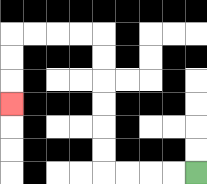{'start': '[8, 7]', 'end': '[0, 4]', 'path_directions': 'L,L,L,L,U,U,U,U,U,U,L,L,L,L,D,D,D', 'path_coordinates': '[[8, 7], [7, 7], [6, 7], [5, 7], [4, 7], [4, 6], [4, 5], [4, 4], [4, 3], [4, 2], [4, 1], [3, 1], [2, 1], [1, 1], [0, 1], [0, 2], [0, 3], [0, 4]]'}